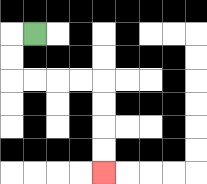{'start': '[1, 1]', 'end': '[4, 7]', 'path_directions': 'L,D,D,R,R,R,R,D,D,D,D', 'path_coordinates': '[[1, 1], [0, 1], [0, 2], [0, 3], [1, 3], [2, 3], [3, 3], [4, 3], [4, 4], [4, 5], [4, 6], [4, 7]]'}